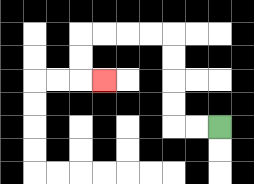{'start': '[9, 5]', 'end': '[4, 3]', 'path_directions': 'L,L,U,U,U,U,L,L,L,L,D,D,R', 'path_coordinates': '[[9, 5], [8, 5], [7, 5], [7, 4], [7, 3], [7, 2], [7, 1], [6, 1], [5, 1], [4, 1], [3, 1], [3, 2], [3, 3], [4, 3]]'}